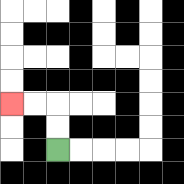{'start': '[2, 6]', 'end': '[0, 4]', 'path_directions': 'U,U,L,L', 'path_coordinates': '[[2, 6], [2, 5], [2, 4], [1, 4], [0, 4]]'}